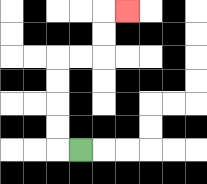{'start': '[3, 6]', 'end': '[5, 0]', 'path_directions': 'L,U,U,U,U,R,R,U,U,R', 'path_coordinates': '[[3, 6], [2, 6], [2, 5], [2, 4], [2, 3], [2, 2], [3, 2], [4, 2], [4, 1], [4, 0], [5, 0]]'}